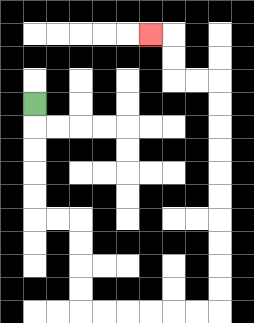{'start': '[1, 4]', 'end': '[6, 1]', 'path_directions': 'D,D,D,D,D,R,R,D,D,D,D,R,R,R,R,R,R,U,U,U,U,U,U,U,U,U,U,L,L,U,U,L', 'path_coordinates': '[[1, 4], [1, 5], [1, 6], [1, 7], [1, 8], [1, 9], [2, 9], [3, 9], [3, 10], [3, 11], [3, 12], [3, 13], [4, 13], [5, 13], [6, 13], [7, 13], [8, 13], [9, 13], [9, 12], [9, 11], [9, 10], [9, 9], [9, 8], [9, 7], [9, 6], [9, 5], [9, 4], [9, 3], [8, 3], [7, 3], [7, 2], [7, 1], [6, 1]]'}